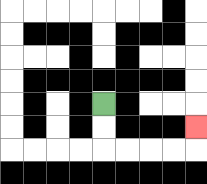{'start': '[4, 4]', 'end': '[8, 5]', 'path_directions': 'D,D,R,R,R,R,U', 'path_coordinates': '[[4, 4], [4, 5], [4, 6], [5, 6], [6, 6], [7, 6], [8, 6], [8, 5]]'}